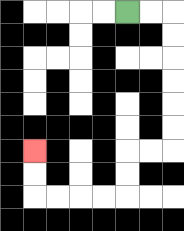{'start': '[5, 0]', 'end': '[1, 6]', 'path_directions': 'R,R,D,D,D,D,D,D,L,L,D,D,L,L,L,L,U,U', 'path_coordinates': '[[5, 0], [6, 0], [7, 0], [7, 1], [7, 2], [7, 3], [7, 4], [7, 5], [7, 6], [6, 6], [5, 6], [5, 7], [5, 8], [4, 8], [3, 8], [2, 8], [1, 8], [1, 7], [1, 6]]'}